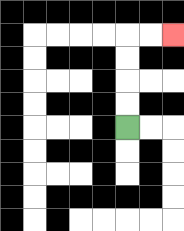{'start': '[5, 5]', 'end': '[7, 1]', 'path_directions': 'U,U,U,U,R,R', 'path_coordinates': '[[5, 5], [5, 4], [5, 3], [5, 2], [5, 1], [6, 1], [7, 1]]'}